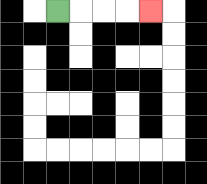{'start': '[2, 0]', 'end': '[6, 0]', 'path_directions': 'R,R,R,R', 'path_coordinates': '[[2, 0], [3, 0], [4, 0], [5, 0], [6, 0]]'}